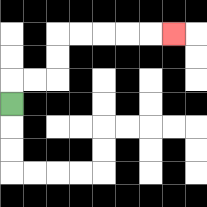{'start': '[0, 4]', 'end': '[7, 1]', 'path_directions': 'U,R,R,U,U,R,R,R,R,R', 'path_coordinates': '[[0, 4], [0, 3], [1, 3], [2, 3], [2, 2], [2, 1], [3, 1], [4, 1], [5, 1], [6, 1], [7, 1]]'}